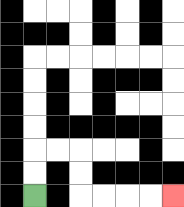{'start': '[1, 8]', 'end': '[7, 8]', 'path_directions': 'U,U,R,R,D,D,R,R,R,R', 'path_coordinates': '[[1, 8], [1, 7], [1, 6], [2, 6], [3, 6], [3, 7], [3, 8], [4, 8], [5, 8], [6, 8], [7, 8]]'}